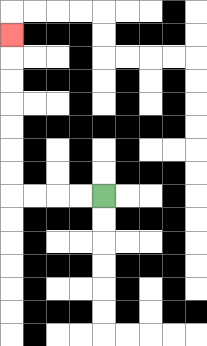{'start': '[4, 8]', 'end': '[0, 1]', 'path_directions': 'L,L,L,L,U,U,U,U,U,U,U', 'path_coordinates': '[[4, 8], [3, 8], [2, 8], [1, 8], [0, 8], [0, 7], [0, 6], [0, 5], [0, 4], [0, 3], [0, 2], [0, 1]]'}